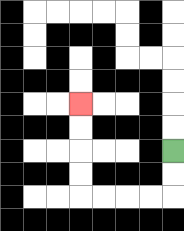{'start': '[7, 6]', 'end': '[3, 4]', 'path_directions': 'D,D,L,L,L,L,U,U,U,U', 'path_coordinates': '[[7, 6], [7, 7], [7, 8], [6, 8], [5, 8], [4, 8], [3, 8], [3, 7], [3, 6], [3, 5], [3, 4]]'}